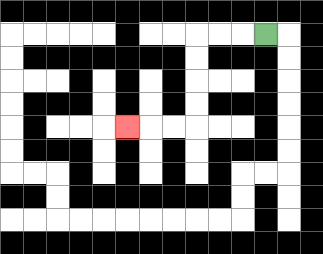{'start': '[11, 1]', 'end': '[5, 5]', 'path_directions': 'L,L,L,D,D,D,D,L,L,L', 'path_coordinates': '[[11, 1], [10, 1], [9, 1], [8, 1], [8, 2], [8, 3], [8, 4], [8, 5], [7, 5], [6, 5], [5, 5]]'}